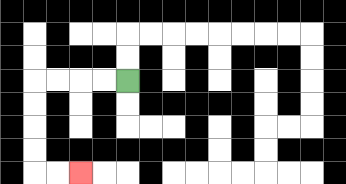{'start': '[5, 3]', 'end': '[3, 7]', 'path_directions': 'L,L,L,L,D,D,D,D,R,R', 'path_coordinates': '[[5, 3], [4, 3], [3, 3], [2, 3], [1, 3], [1, 4], [1, 5], [1, 6], [1, 7], [2, 7], [3, 7]]'}